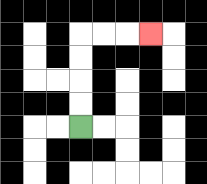{'start': '[3, 5]', 'end': '[6, 1]', 'path_directions': 'U,U,U,U,R,R,R', 'path_coordinates': '[[3, 5], [3, 4], [3, 3], [3, 2], [3, 1], [4, 1], [5, 1], [6, 1]]'}